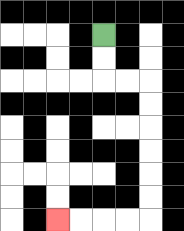{'start': '[4, 1]', 'end': '[2, 9]', 'path_directions': 'D,D,R,R,D,D,D,D,D,D,L,L,L,L', 'path_coordinates': '[[4, 1], [4, 2], [4, 3], [5, 3], [6, 3], [6, 4], [6, 5], [6, 6], [6, 7], [6, 8], [6, 9], [5, 9], [4, 9], [3, 9], [2, 9]]'}